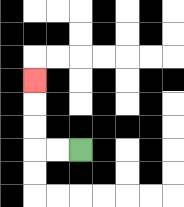{'start': '[3, 6]', 'end': '[1, 3]', 'path_directions': 'L,L,U,U,U', 'path_coordinates': '[[3, 6], [2, 6], [1, 6], [1, 5], [1, 4], [1, 3]]'}